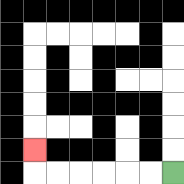{'start': '[7, 7]', 'end': '[1, 6]', 'path_directions': 'L,L,L,L,L,L,U', 'path_coordinates': '[[7, 7], [6, 7], [5, 7], [4, 7], [3, 7], [2, 7], [1, 7], [1, 6]]'}